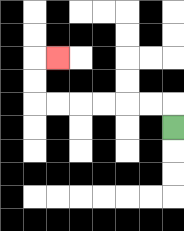{'start': '[7, 5]', 'end': '[2, 2]', 'path_directions': 'U,L,L,L,L,L,L,U,U,R', 'path_coordinates': '[[7, 5], [7, 4], [6, 4], [5, 4], [4, 4], [3, 4], [2, 4], [1, 4], [1, 3], [1, 2], [2, 2]]'}